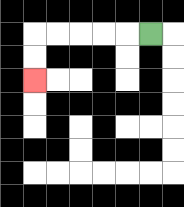{'start': '[6, 1]', 'end': '[1, 3]', 'path_directions': 'L,L,L,L,L,D,D', 'path_coordinates': '[[6, 1], [5, 1], [4, 1], [3, 1], [2, 1], [1, 1], [1, 2], [1, 3]]'}